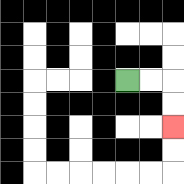{'start': '[5, 3]', 'end': '[7, 5]', 'path_directions': 'R,R,D,D', 'path_coordinates': '[[5, 3], [6, 3], [7, 3], [7, 4], [7, 5]]'}